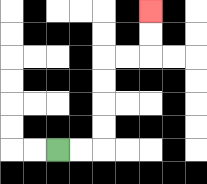{'start': '[2, 6]', 'end': '[6, 0]', 'path_directions': 'R,R,U,U,U,U,R,R,U,U', 'path_coordinates': '[[2, 6], [3, 6], [4, 6], [4, 5], [4, 4], [4, 3], [4, 2], [5, 2], [6, 2], [6, 1], [6, 0]]'}